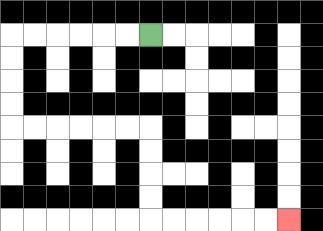{'start': '[6, 1]', 'end': '[12, 9]', 'path_directions': 'L,L,L,L,L,L,D,D,D,D,R,R,R,R,R,R,D,D,D,D,R,R,R,R,R,R', 'path_coordinates': '[[6, 1], [5, 1], [4, 1], [3, 1], [2, 1], [1, 1], [0, 1], [0, 2], [0, 3], [0, 4], [0, 5], [1, 5], [2, 5], [3, 5], [4, 5], [5, 5], [6, 5], [6, 6], [6, 7], [6, 8], [6, 9], [7, 9], [8, 9], [9, 9], [10, 9], [11, 9], [12, 9]]'}